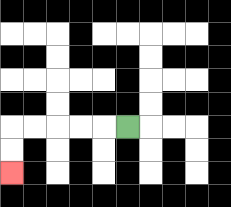{'start': '[5, 5]', 'end': '[0, 7]', 'path_directions': 'L,L,L,L,L,D,D', 'path_coordinates': '[[5, 5], [4, 5], [3, 5], [2, 5], [1, 5], [0, 5], [0, 6], [0, 7]]'}